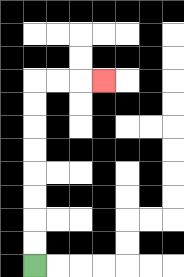{'start': '[1, 11]', 'end': '[4, 3]', 'path_directions': 'U,U,U,U,U,U,U,U,R,R,R', 'path_coordinates': '[[1, 11], [1, 10], [1, 9], [1, 8], [1, 7], [1, 6], [1, 5], [1, 4], [1, 3], [2, 3], [3, 3], [4, 3]]'}